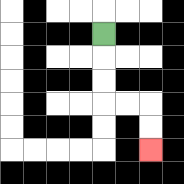{'start': '[4, 1]', 'end': '[6, 6]', 'path_directions': 'D,D,D,R,R,D,D', 'path_coordinates': '[[4, 1], [4, 2], [4, 3], [4, 4], [5, 4], [6, 4], [6, 5], [6, 6]]'}